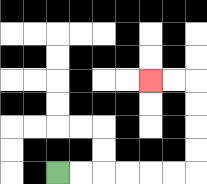{'start': '[2, 7]', 'end': '[6, 3]', 'path_directions': 'R,R,R,R,R,R,U,U,U,U,L,L', 'path_coordinates': '[[2, 7], [3, 7], [4, 7], [5, 7], [6, 7], [7, 7], [8, 7], [8, 6], [8, 5], [8, 4], [8, 3], [7, 3], [6, 3]]'}